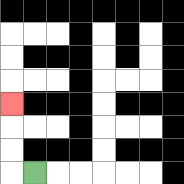{'start': '[1, 7]', 'end': '[0, 4]', 'path_directions': 'L,U,U,U', 'path_coordinates': '[[1, 7], [0, 7], [0, 6], [0, 5], [0, 4]]'}